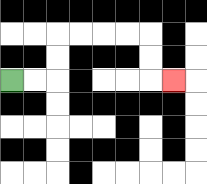{'start': '[0, 3]', 'end': '[7, 3]', 'path_directions': 'R,R,U,U,R,R,R,R,D,D,R', 'path_coordinates': '[[0, 3], [1, 3], [2, 3], [2, 2], [2, 1], [3, 1], [4, 1], [5, 1], [6, 1], [6, 2], [6, 3], [7, 3]]'}